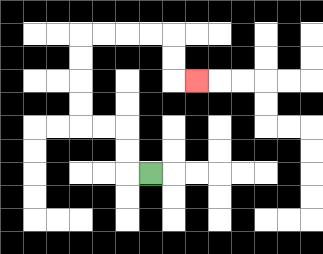{'start': '[6, 7]', 'end': '[8, 3]', 'path_directions': 'L,U,U,L,L,U,U,U,U,R,R,R,R,D,D,R', 'path_coordinates': '[[6, 7], [5, 7], [5, 6], [5, 5], [4, 5], [3, 5], [3, 4], [3, 3], [3, 2], [3, 1], [4, 1], [5, 1], [6, 1], [7, 1], [7, 2], [7, 3], [8, 3]]'}